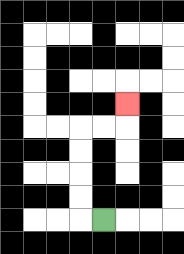{'start': '[4, 9]', 'end': '[5, 4]', 'path_directions': 'L,U,U,U,U,R,R,U', 'path_coordinates': '[[4, 9], [3, 9], [3, 8], [3, 7], [3, 6], [3, 5], [4, 5], [5, 5], [5, 4]]'}